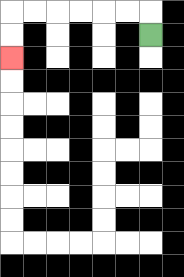{'start': '[6, 1]', 'end': '[0, 2]', 'path_directions': 'U,L,L,L,L,L,L,D,D', 'path_coordinates': '[[6, 1], [6, 0], [5, 0], [4, 0], [3, 0], [2, 0], [1, 0], [0, 0], [0, 1], [0, 2]]'}